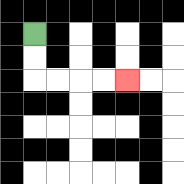{'start': '[1, 1]', 'end': '[5, 3]', 'path_directions': 'D,D,R,R,R,R', 'path_coordinates': '[[1, 1], [1, 2], [1, 3], [2, 3], [3, 3], [4, 3], [5, 3]]'}